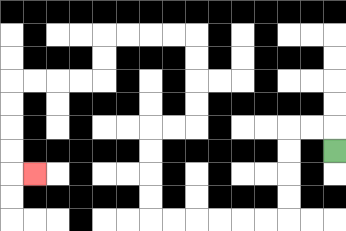{'start': '[14, 6]', 'end': '[1, 7]', 'path_directions': 'U,L,L,D,D,D,D,L,L,L,L,L,L,U,U,U,U,R,R,U,U,U,U,L,L,L,L,D,D,L,L,L,L,D,D,D,D,R', 'path_coordinates': '[[14, 6], [14, 5], [13, 5], [12, 5], [12, 6], [12, 7], [12, 8], [12, 9], [11, 9], [10, 9], [9, 9], [8, 9], [7, 9], [6, 9], [6, 8], [6, 7], [6, 6], [6, 5], [7, 5], [8, 5], [8, 4], [8, 3], [8, 2], [8, 1], [7, 1], [6, 1], [5, 1], [4, 1], [4, 2], [4, 3], [3, 3], [2, 3], [1, 3], [0, 3], [0, 4], [0, 5], [0, 6], [0, 7], [1, 7]]'}